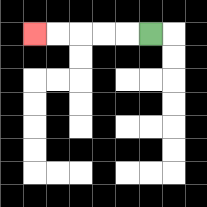{'start': '[6, 1]', 'end': '[1, 1]', 'path_directions': 'L,L,L,L,L', 'path_coordinates': '[[6, 1], [5, 1], [4, 1], [3, 1], [2, 1], [1, 1]]'}